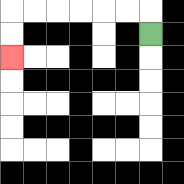{'start': '[6, 1]', 'end': '[0, 2]', 'path_directions': 'U,L,L,L,L,L,L,D,D', 'path_coordinates': '[[6, 1], [6, 0], [5, 0], [4, 0], [3, 0], [2, 0], [1, 0], [0, 0], [0, 1], [0, 2]]'}